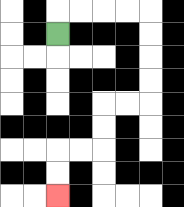{'start': '[2, 1]', 'end': '[2, 8]', 'path_directions': 'U,R,R,R,R,D,D,D,D,L,L,D,D,L,L,D,D', 'path_coordinates': '[[2, 1], [2, 0], [3, 0], [4, 0], [5, 0], [6, 0], [6, 1], [6, 2], [6, 3], [6, 4], [5, 4], [4, 4], [4, 5], [4, 6], [3, 6], [2, 6], [2, 7], [2, 8]]'}